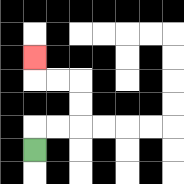{'start': '[1, 6]', 'end': '[1, 2]', 'path_directions': 'U,R,R,U,U,L,L,U', 'path_coordinates': '[[1, 6], [1, 5], [2, 5], [3, 5], [3, 4], [3, 3], [2, 3], [1, 3], [1, 2]]'}